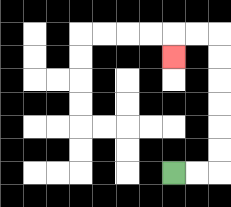{'start': '[7, 7]', 'end': '[7, 2]', 'path_directions': 'R,R,U,U,U,U,U,U,L,L,D', 'path_coordinates': '[[7, 7], [8, 7], [9, 7], [9, 6], [9, 5], [9, 4], [9, 3], [9, 2], [9, 1], [8, 1], [7, 1], [7, 2]]'}